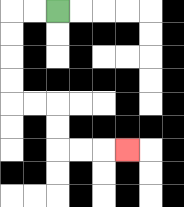{'start': '[2, 0]', 'end': '[5, 6]', 'path_directions': 'L,L,D,D,D,D,R,R,D,D,R,R,R', 'path_coordinates': '[[2, 0], [1, 0], [0, 0], [0, 1], [0, 2], [0, 3], [0, 4], [1, 4], [2, 4], [2, 5], [2, 6], [3, 6], [4, 6], [5, 6]]'}